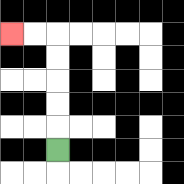{'start': '[2, 6]', 'end': '[0, 1]', 'path_directions': 'U,U,U,U,U,L,L', 'path_coordinates': '[[2, 6], [2, 5], [2, 4], [2, 3], [2, 2], [2, 1], [1, 1], [0, 1]]'}